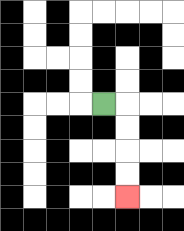{'start': '[4, 4]', 'end': '[5, 8]', 'path_directions': 'R,D,D,D,D', 'path_coordinates': '[[4, 4], [5, 4], [5, 5], [5, 6], [5, 7], [5, 8]]'}